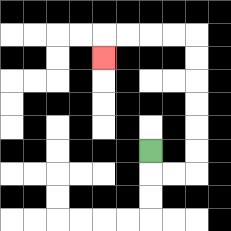{'start': '[6, 6]', 'end': '[4, 2]', 'path_directions': 'D,R,R,U,U,U,U,U,U,L,L,L,L,D', 'path_coordinates': '[[6, 6], [6, 7], [7, 7], [8, 7], [8, 6], [8, 5], [8, 4], [8, 3], [8, 2], [8, 1], [7, 1], [6, 1], [5, 1], [4, 1], [4, 2]]'}